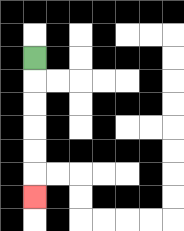{'start': '[1, 2]', 'end': '[1, 8]', 'path_directions': 'D,D,D,D,D,D', 'path_coordinates': '[[1, 2], [1, 3], [1, 4], [1, 5], [1, 6], [1, 7], [1, 8]]'}